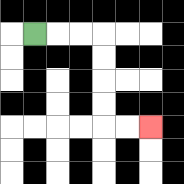{'start': '[1, 1]', 'end': '[6, 5]', 'path_directions': 'R,R,R,D,D,D,D,R,R', 'path_coordinates': '[[1, 1], [2, 1], [3, 1], [4, 1], [4, 2], [4, 3], [4, 4], [4, 5], [5, 5], [6, 5]]'}